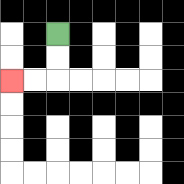{'start': '[2, 1]', 'end': '[0, 3]', 'path_directions': 'D,D,L,L', 'path_coordinates': '[[2, 1], [2, 2], [2, 3], [1, 3], [0, 3]]'}